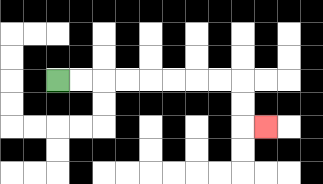{'start': '[2, 3]', 'end': '[11, 5]', 'path_directions': 'R,R,R,R,R,R,R,R,D,D,R', 'path_coordinates': '[[2, 3], [3, 3], [4, 3], [5, 3], [6, 3], [7, 3], [8, 3], [9, 3], [10, 3], [10, 4], [10, 5], [11, 5]]'}